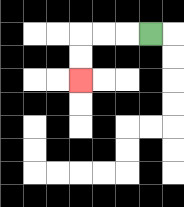{'start': '[6, 1]', 'end': '[3, 3]', 'path_directions': 'L,L,L,D,D', 'path_coordinates': '[[6, 1], [5, 1], [4, 1], [3, 1], [3, 2], [3, 3]]'}